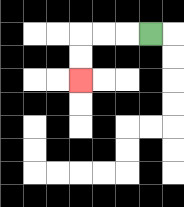{'start': '[6, 1]', 'end': '[3, 3]', 'path_directions': 'L,L,L,D,D', 'path_coordinates': '[[6, 1], [5, 1], [4, 1], [3, 1], [3, 2], [3, 3]]'}